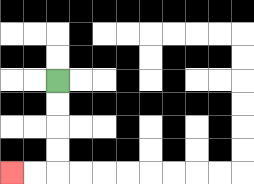{'start': '[2, 3]', 'end': '[0, 7]', 'path_directions': 'D,D,D,D,L,L', 'path_coordinates': '[[2, 3], [2, 4], [2, 5], [2, 6], [2, 7], [1, 7], [0, 7]]'}